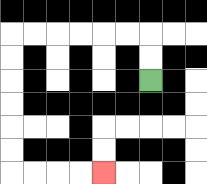{'start': '[6, 3]', 'end': '[4, 7]', 'path_directions': 'U,U,L,L,L,L,L,L,D,D,D,D,D,D,R,R,R,R', 'path_coordinates': '[[6, 3], [6, 2], [6, 1], [5, 1], [4, 1], [3, 1], [2, 1], [1, 1], [0, 1], [0, 2], [0, 3], [0, 4], [0, 5], [0, 6], [0, 7], [1, 7], [2, 7], [3, 7], [4, 7]]'}